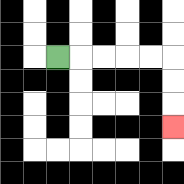{'start': '[2, 2]', 'end': '[7, 5]', 'path_directions': 'R,R,R,R,R,D,D,D', 'path_coordinates': '[[2, 2], [3, 2], [4, 2], [5, 2], [6, 2], [7, 2], [7, 3], [7, 4], [7, 5]]'}